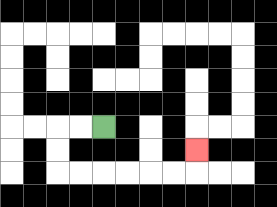{'start': '[4, 5]', 'end': '[8, 6]', 'path_directions': 'L,L,D,D,R,R,R,R,R,R,U', 'path_coordinates': '[[4, 5], [3, 5], [2, 5], [2, 6], [2, 7], [3, 7], [4, 7], [5, 7], [6, 7], [7, 7], [8, 7], [8, 6]]'}